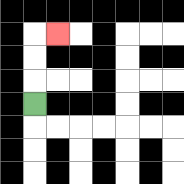{'start': '[1, 4]', 'end': '[2, 1]', 'path_directions': 'U,U,U,R', 'path_coordinates': '[[1, 4], [1, 3], [1, 2], [1, 1], [2, 1]]'}